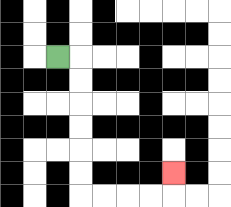{'start': '[2, 2]', 'end': '[7, 7]', 'path_directions': 'R,D,D,D,D,D,D,R,R,R,R,U', 'path_coordinates': '[[2, 2], [3, 2], [3, 3], [3, 4], [3, 5], [3, 6], [3, 7], [3, 8], [4, 8], [5, 8], [6, 8], [7, 8], [7, 7]]'}